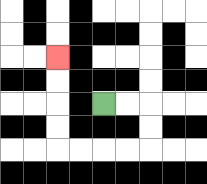{'start': '[4, 4]', 'end': '[2, 2]', 'path_directions': 'R,R,D,D,L,L,L,L,U,U,U,U', 'path_coordinates': '[[4, 4], [5, 4], [6, 4], [6, 5], [6, 6], [5, 6], [4, 6], [3, 6], [2, 6], [2, 5], [2, 4], [2, 3], [2, 2]]'}